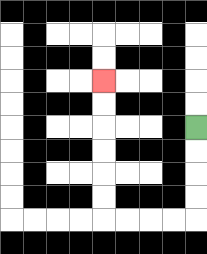{'start': '[8, 5]', 'end': '[4, 3]', 'path_directions': 'D,D,D,D,L,L,L,L,U,U,U,U,U,U', 'path_coordinates': '[[8, 5], [8, 6], [8, 7], [8, 8], [8, 9], [7, 9], [6, 9], [5, 9], [4, 9], [4, 8], [4, 7], [4, 6], [4, 5], [4, 4], [4, 3]]'}